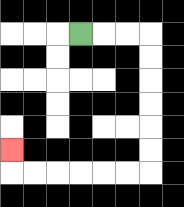{'start': '[3, 1]', 'end': '[0, 6]', 'path_directions': 'R,R,R,D,D,D,D,D,D,L,L,L,L,L,L,U', 'path_coordinates': '[[3, 1], [4, 1], [5, 1], [6, 1], [6, 2], [6, 3], [6, 4], [6, 5], [6, 6], [6, 7], [5, 7], [4, 7], [3, 7], [2, 7], [1, 7], [0, 7], [0, 6]]'}